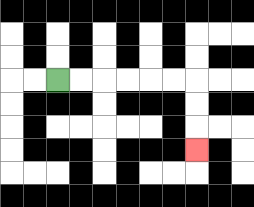{'start': '[2, 3]', 'end': '[8, 6]', 'path_directions': 'R,R,R,R,R,R,D,D,D', 'path_coordinates': '[[2, 3], [3, 3], [4, 3], [5, 3], [6, 3], [7, 3], [8, 3], [8, 4], [8, 5], [8, 6]]'}